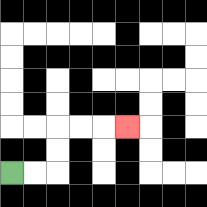{'start': '[0, 7]', 'end': '[5, 5]', 'path_directions': 'R,R,U,U,R,R,R', 'path_coordinates': '[[0, 7], [1, 7], [2, 7], [2, 6], [2, 5], [3, 5], [4, 5], [5, 5]]'}